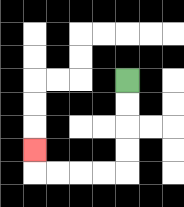{'start': '[5, 3]', 'end': '[1, 6]', 'path_directions': 'D,D,D,D,L,L,L,L,U', 'path_coordinates': '[[5, 3], [5, 4], [5, 5], [5, 6], [5, 7], [4, 7], [3, 7], [2, 7], [1, 7], [1, 6]]'}